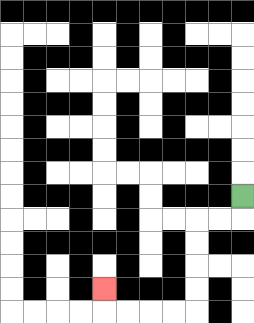{'start': '[10, 8]', 'end': '[4, 12]', 'path_directions': 'D,L,L,D,D,D,D,L,L,L,L,U', 'path_coordinates': '[[10, 8], [10, 9], [9, 9], [8, 9], [8, 10], [8, 11], [8, 12], [8, 13], [7, 13], [6, 13], [5, 13], [4, 13], [4, 12]]'}